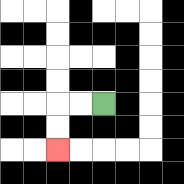{'start': '[4, 4]', 'end': '[2, 6]', 'path_directions': 'L,L,D,D', 'path_coordinates': '[[4, 4], [3, 4], [2, 4], [2, 5], [2, 6]]'}